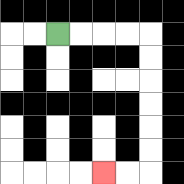{'start': '[2, 1]', 'end': '[4, 7]', 'path_directions': 'R,R,R,R,D,D,D,D,D,D,L,L', 'path_coordinates': '[[2, 1], [3, 1], [4, 1], [5, 1], [6, 1], [6, 2], [6, 3], [6, 4], [6, 5], [6, 6], [6, 7], [5, 7], [4, 7]]'}